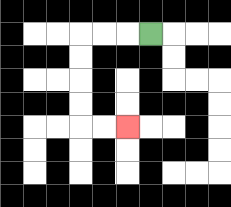{'start': '[6, 1]', 'end': '[5, 5]', 'path_directions': 'L,L,L,D,D,D,D,R,R', 'path_coordinates': '[[6, 1], [5, 1], [4, 1], [3, 1], [3, 2], [3, 3], [3, 4], [3, 5], [4, 5], [5, 5]]'}